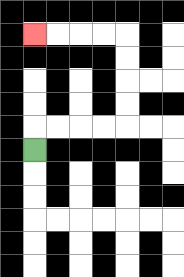{'start': '[1, 6]', 'end': '[1, 1]', 'path_directions': 'U,R,R,R,R,U,U,U,U,L,L,L,L', 'path_coordinates': '[[1, 6], [1, 5], [2, 5], [3, 5], [4, 5], [5, 5], [5, 4], [5, 3], [5, 2], [5, 1], [4, 1], [3, 1], [2, 1], [1, 1]]'}